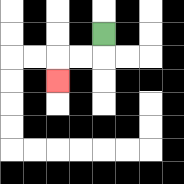{'start': '[4, 1]', 'end': '[2, 3]', 'path_directions': 'D,L,L,D', 'path_coordinates': '[[4, 1], [4, 2], [3, 2], [2, 2], [2, 3]]'}